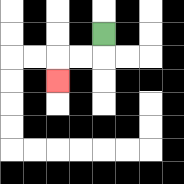{'start': '[4, 1]', 'end': '[2, 3]', 'path_directions': 'D,L,L,D', 'path_coordinates': '[[4, 1], [4, 2], [3, 2], [2, 2], [2, 3]]'}